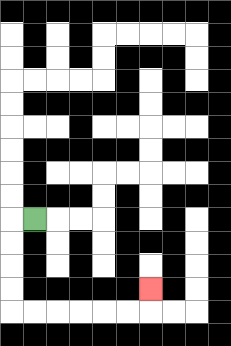{'start': '[1, 9]', 'end': '[6, 12]', 'path_directions': 'L,D,D,D,D,R,R,R,R,R,R,U', 'path_coordinates': '[[1, 9], [0, 9], [0, 10], [0, 11], [0, 12], [0, 13], [1, 13], [2, 13], [3, 13], [4, 13], [5, 13], [6, 13], [6, 12]]'}